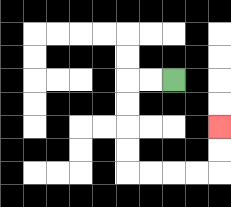{'start': '[7, 3]', 'end': '[9, 5]', 'path_directions': 'L,L,D,D,D,D,R,R,R,R,U,U', 'path_coordinates': '[[7, 3], [6, 3], [5, 3], [5, 4], [5, 5], [5, 6], [5, 7], [6, 7], [7, 7], [8, 7], [9, 7], [9, 6], [9, 5]]'}